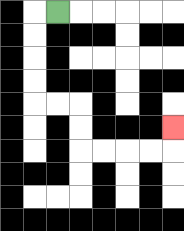{'start': '[2, 0]', 'end': '[7, 5]', 'path_directions': 'L,D,D,D,D,R,R,D,D,R,R,R,R,U', 'path_coordinates': '[[2, 0], [1, 0], [1, 1], [1, 2], [1, 3], [1, 4], [2, 4], [3, 4], [3, 5], [3, 6], [4, 6], [5, 6], [6, 6], [7, 6], [7, 5]]'}